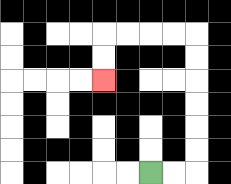{'start': '[6, 7]', 'end': '[4, 3]', 'path_directions': 'R,R,U,U,U,U,U,U,L,L,L,L,D,D', 'path_coordinates': '[[6, 7], [7, 7], [8, 7], [8, 6], [8, 5], [8, 4], [8, 3], [8, 2], [8, 1], [7, 1], [6, 1], [5, 1], [4, 1], [4, 2], [4, 3]]'}